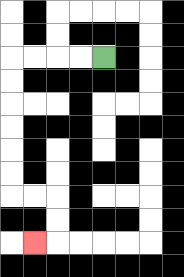{'start': '[4, 2]', 'end': '[1, 10]', 'path_directions': 'L,L,L,L,D,D,D,D,D,D,R,R,D,D,L', 'path_coordinates': '[[4, 2], [3, 2], [2, 2], [1, 2], [0, 2], [0, 3], [0, 4], [0, 5], [0, 6], [0, 7], [0, 8], [1, 8], [2, 8], [2, 9], [2, 10], [1, 10]]'}